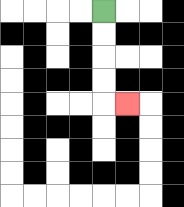{'start': '[4, 0]', 'end': '[5, 4]', 'path_directions': 'D,D,D,D,R', 'path_coordinates': '[[4, 0], [4, 1], [4, 2], [4, 3], [4, 4], [5, 4]]'}